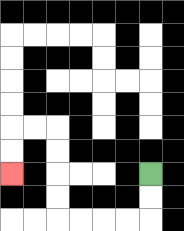{'start': '[6, 7]', 'end': '[0, 7]', 'path_directions': 'D,D,L,L,L,L,U,U,U,U,L,L,D,D', 'path_coordinates': '[[6, 7], [6, 8], [6, 9], [5, 9], [4, 9], [3, 9], [2, 9], [2, 8], [2, 7], [2, 6], [2, 5], [1, 5], [0, 5], [0, 6], [0, 7]]'}